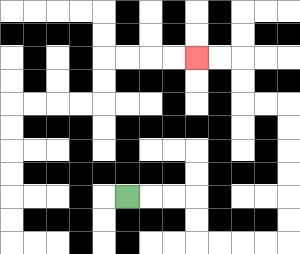{'start': '[5, 8]', 'end': '[8, 2]', 'path_directions': 'R,R,R,D,D,R,R,R,R,U,U,U,U,U,U,L,L,U,U,L,L', 'path_coordinates': '[[5, 8], [6, 8], [7, 8], [8, 8], [8, 9], [8, 10], [9, 10], [10, 10], [11, 10], [12, 10], [12, 9], [12, 8], [12, 7], [12, 6], [12, 5], [12, 4], [11, 4], [10, 4], [10, 3], [10, 2], [9, 2], [8, 2]]'}